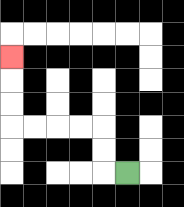{'start': '[5, 7]', 'end': '[0, 2]', 'path_directions': 'L,U,U,L,L,L,L,U,U,U', 'path_coordinates': '[[5, 7], [4, 7], [4, 6], [4, 5], [3, 5], [2, 5], [1, 5], [0, 5], [0, 4], [0, 3], [0, 2]]'}